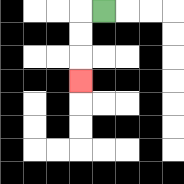{'start': '[4, 0]', 'end': '[3, 3]', 'path_directions': 'L,D,D,D', 'path_coordinates': '[[4, 0], [3, 0], [3, 1], [3, 2], [3, 3]]'}